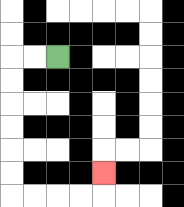{'start': '[2, 2]', 'end': '[4, 7]', 'path_directions': 'L,L,D,D,D,D,D,D,R,R,R,R,U', 'path_coordinates': '[[2, 2], [1, 2], [0, 2], [0, 3], [0, 4], [0, 5], [0, 6], [0, 7], [0, 8], [1, 8], [2, 8], [3, 8], [4, 8], [4, 7]]'}